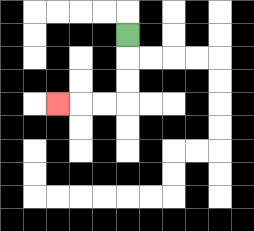{'start': '[5, 1]', 'end': '[2, 4]', 'path_directions': 'D,D,D,L,L,L', 'path_coordinates': '[[5, 1], [5, 2], [5, 3], [5, 4], [4, 4], [3, 4], [2, 4]]'}